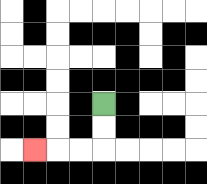{'start': '[4, 4]', 'end': '[1, 6]', 'path_directions': 'D,D,L,L,L', 'path_coordinates': '[[4, 4], [4, 5], [4, 6], [3, 6], [2, 6], [1, 6]]'}